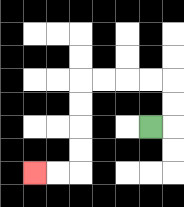{'start': '[6, 5]', 'end': '[1, 7]', 'path_directions': 'R,U,U,L,L,L,L,D,D,D,D,L,L', 'path_coordinates': '[[6, 5], [7, 5], [7, 4], [7, 3], [6, 3], [5, 3], [4, 3], [3, 3], [3, 4], [3, 5], [3, 6], [3, 7], [2, 7], [1, 7]]'}